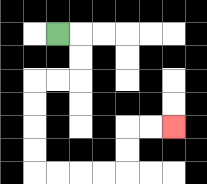{'start': '[2, 1]', 'end': '[7, 5]', 'path_directions': 'R,D,D,L,L,D,D,D,D,R,R,R,R,U,U,R,R', 'path_coordinates': '[[2, 1], [3, 1], [3, 2], [3, 3], [2, 3], [1, 3], [1, 4], [1, 5], [1, 6], [1, 7], [2, 7], [3, 7], [4, 7], [5, 7], [5, 6], [5, 5], [6, 5], [7, 5]]'}